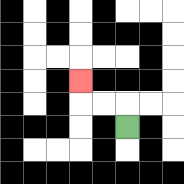{'start': '[5, 5]', 'end': '[3, 3]', 'path_directions': 'U,L,L,U', 'path_coordinates': '[[5, 5], [5, 4], [4, 4], [3, 4], [3, 3]]'}